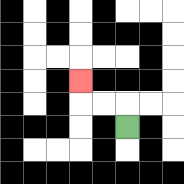{'start': '[5, 5]', 'end': '[3, 3]', 'path_directions': 'U,L,L,U', 'path_coordinates': '[[5, 5], [5, 4], [4, 4], [3, 4], [3, 3]]'}